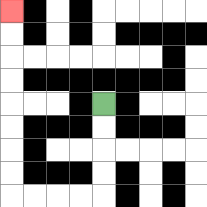{'start': '[4, 4]', 'end': '[0, 0]', 'path_directions': 'D,D,D,D,L,L,L,L,U,U,U,U,U,U,U,U', 'path_coordinates': '[[4, 4], [4, 5], [4, 6], [4, 7], [4, 8], [3, 8], [2, 8], [1, 8], [0, 8], [0, 7], [0, 6], [0, 5], [0, 4], [0, 3], [0, 2], [0, 1], [0, 0]]'}